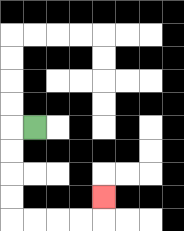{'start': '[1, 5]', 'end': '[4, 8]', 'path_directions': 'L,D,D,D,D,R,R,R,R,U', 'path_coordinates': '[[1, 5], [0, 5], [0, 6], [0, 7], [0, 8], [0, 9], [1, 9], [2, 9], [3, 9], [4, 9], [4, 8]]'}